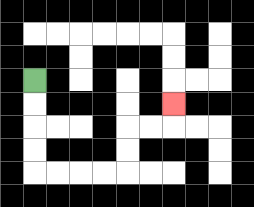{'start': '[1, 3]', 'end': '[7, 4]', 'path_directions': 'D,D,D,D,R,R,R,R,U,U,R,R,U', 'path_coordinates': '[[1, 3], [1, 4], [1, 5], [1, 6], [1, 7], [2, 7], [3, 7], [4, 7], [5, 7], [5, 6], [5, 5], [6, 5], [7, 5], [7, 4]]'}